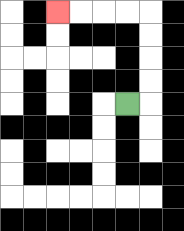{'start': '[5, 4]', 'end': '[2, 0]', 'path_directions': 'R,U,U,U,U,L,L,L,L', 'path_coordinates': '[[5, 4], [6, 4], [6, 3], [6, 2], [6, 1], [6, 0], [5, 0], [4, 0], [3, 0], [2, 0]]'}